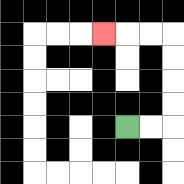{'start': '[5, 5]', 'end': '[4, 1]', 'path_directions': 'R,R,U,U,U,U,L,L,L', 'path_coordinates': '[[5, 5], [6, 5], [7, 5], [7, 4], [7, 3], [7, 2], [7, 1], [6, 1], [5, 1], [4, 1]]'}